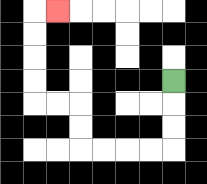{'start': '[7, 3]', 'end': '[2, 0]', 'path_directions': 'D,D,D,L,L,L,L,U,U,L,L,U,U,U,U,R', 'path_coordinates': '[[7, 3], [7, 4], [7, 5], [7, 6], [6, 6], [5, 6], [4, 6], [3, 6], [3, 5], [3, 4], [2, 4], [1, 4], [1, 3], [1, 2], [1, 1], [1, 0], [2, 0]]'}